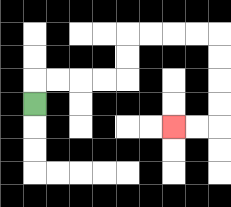{'start': '[1, 4]', 'end': '[7, 5]', 'path_directions': 'U,R,R,R,R,U,U,R,R,R,R,D,D,D,D,L,L', 'path_coordinates': '[[1, 4], [1, 3], [2, 3], [3, 3], [4, 3], [5, 3], [5, 2], [5, 1], [6, 1], [7, 1], [8, 1], [9, 1], [9, 2], [9, 3], [9, 4], [9, 5], [8, 5], [7, 5]]'}